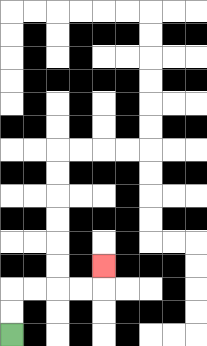{'start': '[0, 14]', 'end': '[4, 11]', 'path_directions': 'U,U,R,R,R,R,U', 'path_coordinates': '[[0, 14], [0, 13], [0, 12], [1, 12], [2, 12], [3, 12], [4, 12], [4, 11]]'}